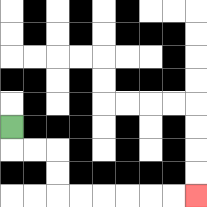{'start': '[0, 5]', 'end': '[8, 8]', 'path_directions': 'D,R,R,D,D,R,R,R,R,R,R', 'path_coordinates': '[[0, 5], [0, 6], [1, 6], [2, 6], [2, 7], [2, 8], [3, 8], [4, 8], [5, 8], [6, 8], [7, 8], [8, 8]]'}